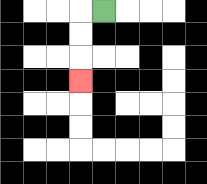{'start': '[4, 0]', 'end': '[3, 3]', 'path_directions': 'L,D,D,D', 'path_coordinates': '[[4, 0], [3, 0], [3, 1], [3, 2], [3, 3]]'}